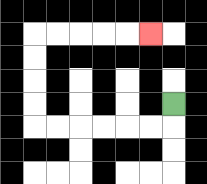{'start': '[7, 4]', 'end': '[6, 1]', 'path_directions': 'D,L,L,L,L,L,L,U,U,U,U,R,R,R,R,R', 'path_coordinates': '[[7, 4], [7, 5], [6, 5], [5, 5], [4, 5], [3, 5], [2, 5], [1, 5], [1, 4], [1, 3], [1, 2], [1, 1], [2, 1], [3, 1], [4, 1], [5, 1], [6, 1]]'}